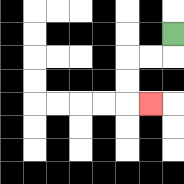{'start': '[7, 1]', 'end': '[6, 4]', 'path_directions': 'D,L,L,D,D,R', 'path_coordinates': '[[7, 1], [7, 2], [6, 2], [5, 2], [5, 3], [5, 4], [6, 4]]'}